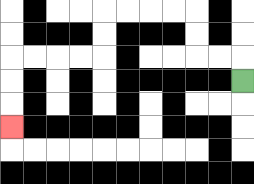{'start': '[10, 3]', 'end': '[0, 5]', 'path_directions': 'U,L,L,U,U,L,L,L,L,D,D,L,L,L,L,D,D,D', 'path_coordinates': '[[10, 3], [10, 2], [9, 2], [8, 2], [8, 1], [8, 0], [7, 0], [6, 0], [5, 0], [4, 0], [4, 1], [4, 2], [3, 2], [2, 2], [1, 2], [0, 2], [0, 3], [0, 4], [0, 5]]'}